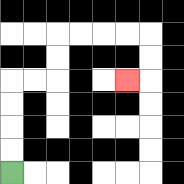{'start': '[0, 7]', 'end': '[5, 3]', 'path_directions': 'U,U,U,U,R,R,U,U,R,R,R,R,D,D,L', 'path_coordinates': '[[0, 7], [0, 6], [0, 5], [0, 4], [0, 3], [1, 3], [2, 3], [2, 2], [2, 1], [3, 1], [4, 1], [5, 1], [6, 1], [6, 2], [6, 3], [5, 3]]'}